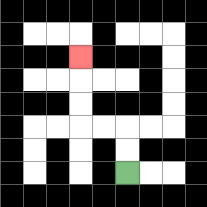{'start': '[5, 7]', 'end': '[3, 2]', 'path_directions': 'U,U,L,L,U,U,U', 'path_coordinates': '[[5, 7], [5, 6], [5, 5], [4, 5], [3, 5], [3, 4], [3, 3], [3, 2]]'}